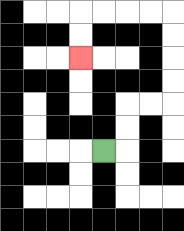{'start': '[4, 6]', 'end': '[3, 2]', 'path_directions': 'R,U,U,R,R,U,U,U,U,L,L,L,L,D,D', 'path_coordinates': '[[4, 6], [5, 6], [5, 5], [5, 4], [6, 4], [7, 4], [7, 3], [7, 2], [7, 1], [7, 0], [6, 0], [5, 0], [4, 0], [3, 0], [3, 1], [3, 2]]'}